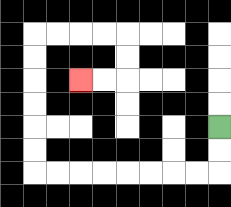{'start': '[9, 5]', 'end': '[3, 3]', 'path_directions': 'D,D,L,L,L,L,L,L,L,L,U,U,U,U,U,U,R,R,R,R,D,D,L,L', 'path_coordinates': '[[9, 5], [9, 6], [9, 7], [8, 7], [7, 7], [6, 7], [5, 7], [4, 7], [3, 7], [2, 7], [1, 7], [1, 6], [1, 5], [1, 4], [1, 3], [1, 2], [1, 1], [2, 1], [3, 1], [4, 1], [5, 1], [5, 2], [5, 3], [4, 3], [3, 3]]'}